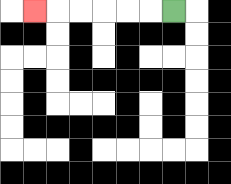{'start': '[7, 0]', 'end': '[1, 0]', 'path_directions': 'L,L,L,L,L,L', 'path_coordinates': '[[7, 0], [6, 0], [5, 0], [4, 0], [3, 0], [2, 0], [1, 0]]'}